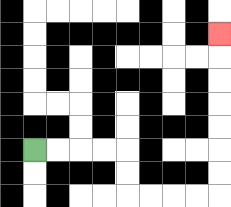{'start': '[1, 6]', 'end': '[9, 1]', 'path_directions': 'R,R,R,R,D,D,R,R,R,R,U,U,U,U,U,U,U', 'path_coordinates': '[[1, 6], [2, 6], [3, 6], [4, 6], [5, 6], [5, 7], [5, 8], [6, 8], [7, 8], [8, 8], [9, 8], [9, 7], [9, 6], [9, 5], [9, 4], [9, 3], [9, 2], [9, 1]]'}